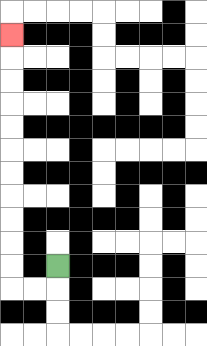{'start': '[2, 11]', 'end': '[0, 1]', 'path_directions': 'D,L,L,U,U,U,U,U,U,U,U,U,U,U', 'path_coordinates': '[[2, 11], [2, 12], [1, 12], [0, 12], [0, 11], [0, 10], [0, 9], [0, 8], [0, 7], [0, 6], [0, 5], [0, 4], [0, 3], [0, 2], [0, 1]]'}